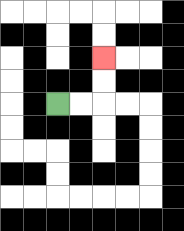{'start': '[2, 4]', 'end': '[4, 2]', 'path_directions': 'R,R,U,U', 'path_coordinates': '[[2, 4], [3, 4], [4, 4], [4, 3], [4, 2]]'}